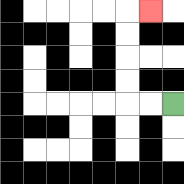{'start': '[7, 4]', 'end': '[6, 0]', 'path_directions': 'L,L,U,U,U,U,R', 'path_coordinates': '[[7, 4], [6, 4], [5, 4], [5, 3], [5, 2], [5, 1], [5, 0], [6, 0]]'}